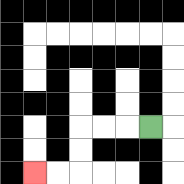{'start': '[6, 5]', 'end': '[1, 7]', 'path_directions': 'L,L,L,D,D,L,L', 'path_coordinates': '[[6, 5], [5, 5], [4, 5], [3, 5], [3, 6], [3, 7], [2, 7], [1, 7]]'}